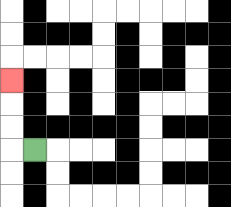{'start': '[1, 6]', 'end': '[0, 3]', 'path_directions': 'L,U,U,U', 'path_coordinates': '[[1, 6], [0, 6], [0, 5], [0, 4], [0, 3]]'}